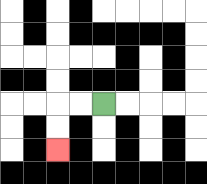{'start': '[4, 4]', 'end': '[2, 6]', 'path_directions': 'L,L,D,D', 'path_coordinates': '[[4, 4], [3, 4], [2, 4], [2, 5], [2, 6]]'}